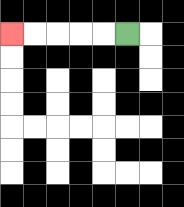{'start': '[5, 1]', 'end': '[0, 1]', 'path_directions': 'L,L,L,L,L', 'path_coordinates': '[[5, 1], [4, 1], [3, 1], [2, 1], [1, 1], [0, 1]]'}